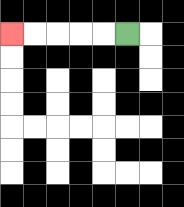{'start': '[5, 1]', 'end': '[0, 1]', 'path_directions': 'L,L,L,L,L', 'path_coordinates': '[[5, 1], [4, 1], [3, 1], [2, 1], [1, 1], [0, 1]]'}